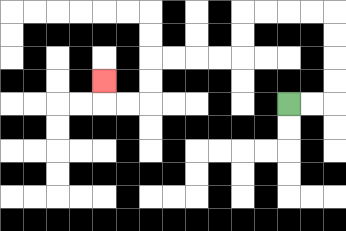{'start': '[12, 4]', 'end': '[4, 3]', 'path_directions': 'R,R,U,U,U,U,L,L,L,L,D,D,L,L,L,L,D,D,L,L,U', 'path_coordinates': '[[12, 4], [13, 4], [14, 4], [14, 3], [14, 2], [14, 1], [14, 0], [13, 0], [12, 0], [11, 0], [10, 0], [10, 1], [10, 2], [9, 2], [8, 2], [7, 2], [6, 2], [6, 3], [6, 4], [5, 4], [4, 4], [4, 3]]'}